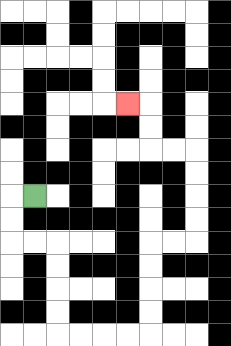{'start': '[1, 8]', 'end': '[5, 4]', 'path_directions': 'L,D,D,R,R,D,D,D,D,R,R,R,R,U,U,U,U,R,R,U,U,U,U,L,L,U,U,L', 'path_coordinates': '[[1, 8], [0, 8], [0, 9], [0, 10], [1, 10], [2, 10], [2, 11], [2, 12], [2, 13], [2, 14], [3, 14], [4, 14], [5, 14], [6, 14], [6, 13], [6, 12], [6, 11], [6, 10], [7, 10], [8, 10], [8, 9], [8, 8], [8, 7], [8, 6], [7, 6], [6, 6], [6, 5], [6, 4], [5, 4]]'}